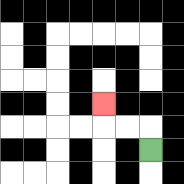{'start': '[6, 6]', 'end': '[4, 4]', 'path_directions': 'U,L,L,U', 'path_coordinates': '[[6, 6], [6, 5], [5, 5], [4, 5], [4, 4]]'}